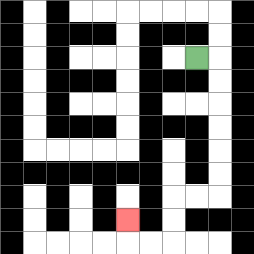{'start': '[8, 2]', 'end': '[5, 9]', 'path_directions': 'R,D,D,D,D,D,D,L,L,D,D,L,L,U', 'path_coordinates': '[[8, 2], [9, 2], [9, 3], [9, 4], [9, 5], [9, 6], [9, 7], [9, 8], [8, 8], [7, 8], [7, 9], [7, 10], [6, 10], [5, 10], [5, 9]]'}